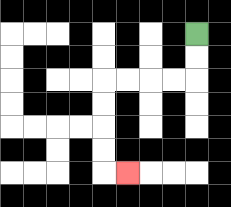{'start': '[8, 1]', 'end': '[5, 7]', 'path_directions': 'D,D,L,L,L,L,D,D,D,D,R', 'path_coordinates': '[[8, 1], [8, 2], [8, 3], [7, 3], [6, 3], [5, 3], [4, 3], [4, 4], [4, 5], [4, 6], [4, 7], [5, 7]]'}